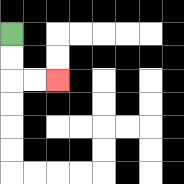{'start': '[0, 1]', 'end': '[2, 3]', 'path_directions': 'D,D,R,R', 'path_coordinates': '[[0, 1], [0, 2], [0, 3], [1, 3], [2, 3]]'}